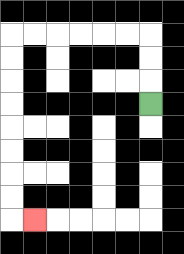{'start': '[6, 4]', 'end': '[1, 9]', 'path_directions': 'U,U,U,L,L,L,L,L,L,D,D,D,D,D,D,D,D,R', 'path_coordinates': '[[6, 4], [6, 3], [6, 2], [6, 1], [5, 1], [4, 1], [3, 1], [2, 1], [1, 1], [0, 1], [0, 2], [0, 3], [0, 4], [0, 5], [0, 6], [0, 7], [0, 8], [0, 9], [1, 9]]'}